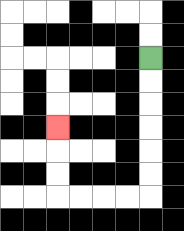{'start': '[6, 2]', 'end': '[2, 5]', 'path_directions': 'D,D,D,D,D,D,L,L,L,L,U,U,U', 'path_coordinates': '[[6, 2], [6, 3], [6, 4], [6, 5], [6, 6], [6, 7], [6, 8], [5, 8], [4, 8], [3, 8], [2, 8], [2, 7], [2, 6], [2, 5]]'}